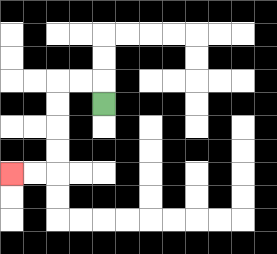{'start': '[4, 4]', 'end': '[0, 7]', 'path_directions': 'U,L,L,D,D,D,D,L,L', 'path_coordinates': '[[4, 4], [4, 3], [3, 3], [2, 3], [2, 4], [2, 5], [2, 6], [2, 7], [1, 7], [0, 7]]'}